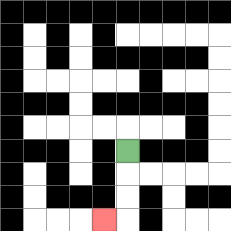{'start': '[5, 6]', 'end': '[4, 9]', 'path_directions': 'D,D,D,L', 'path_coordinates': '[[5, 6], [5, 7], [5, 8], [5, 9], [4, 9]]'}